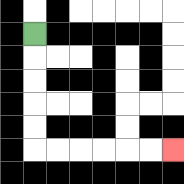{'start': '[1, 1]', 'end': '[7, 6]', 'path_directions': 'D,D,D,D,D,R,R,R,R,R,R', 'path_coordinates': '[[1, 1], [1, 2], [1, 3], [1, 4], [1, 5], [1, 6], [2, 6], [3, 6], [4, 6], [5, 6], [6, 6], [7, 6]]'}